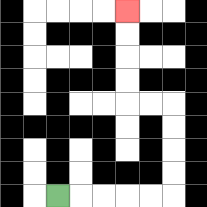{'start': '[2, 8]', 'end': '[5, 0]', 'path_directions': 'R,R,R,R,R,U,U,U,U,L,L,U,U,U,U', 'path_coordinates': '[[2, 8], [3, 8], [4, 8], [5, 8], [6, 8], [7, 8], [7, 7], [7, 6], [7, 5], [7, 4], [6, 4], [5, 4], [5, 3], [5, 2], [5, 1], [5, 0]]'}